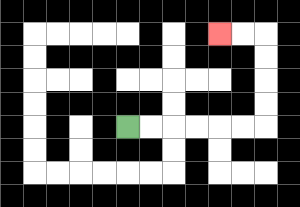{'start': '[5, 5]', 'end': '[9, 1]', 'path_directions': 'R,R,R,R,R,R,U,U,U,U,L,L', 'path_coordinates': '[[5, 5], [6, 5], [7, 5], [8, 5], [9, 5], [10, 5], [11, 5], [11, 4], [11, 3], [11, 2], [11, 1], [10, 1], [9, 1]]'}